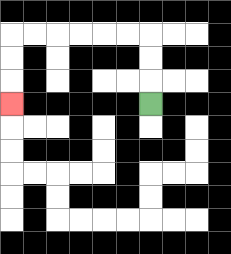{'start': '[6, 4]', 'end': '[0, 4]', 'path_directions': 'U,U,U,L,L,L,L,L,L,D,D,D', 'path_coordinates': '[[6, 4], [6, 3], [6, 2], [6, 1], [5, 1], [4, 1], [3, 1], [2, 1], [1, 1], [0, 1], [0, 2], [0, 3], [0, 4]]'}